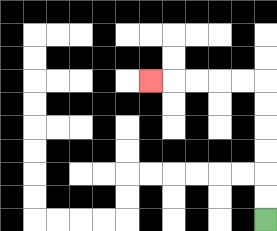{'start': '[11, 9]', 'end': '[6, 3]', 'path_directions': 'U,U,U,U,U,U,L,L,L,L,L', 'path_coordinates': '[[11, 9], [11, 8], [11, 7], [11, 6], [11, 5], [11, 4], [11, 3], [10, 3], [9, 3], [8, 3], [7, 3], [6, 3]]'}